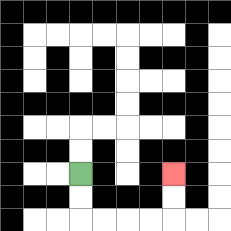{'start': '[3, 7]', 'end': '[7, 7]', 'path_directions': 'D,D,R,R,R,R,U,U', 'path_coordinates': '[[3, 7], [3, 8], [3, 9], [4, 9], [5, 9], [6, 9], [7, 9], [7, 8], [7, 7]]'}